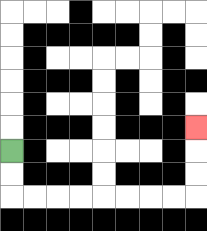{'start': '[0, 6]', 'end': '[8, 5]', 'path_directions': 'D,D,R,R,R,R,R,R,R,R,U,U,U', 'path_coordinates': '[[0, 6], [0, 7], [0, 8], [1, 8], [2, 8], [3, 8], [4, 8], [5, 8], [6, 8], [7, 8], [8, 8], [8, 7], [8, 6], [8, 5]]'}